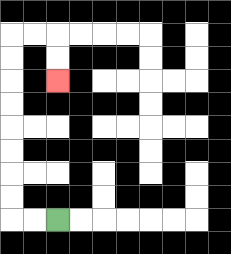{'start': '[2, 9]', 'end': '[2, 3]', 'path_directions': 'L,L,U,U,U,U,U,U,U,U,R,R,D,D', 'path_coordinates': '[[2, 9], [1, 9], [0, 9], [0, 8], [0, 7], [0, 6], [0, 5], [0, 4], [0, 3], [0, 2], [0, 1], [1, 1], [2, 1], [2, 2], [2, 3]]'}